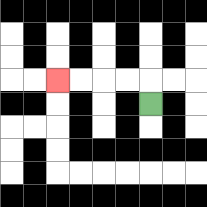{'start': '[6, 4]', 'end': '[2, 3]', 'path_directions': 'U,L,L,L,L', 'path_coordinates': '[[6, 4], [6, 3], [5, 3], [4, 3], [3, 3], [2, 3]]'}